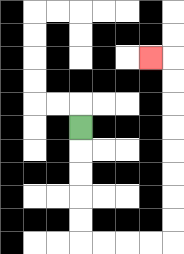{'start': '[3, 5]', 'end': '[6, 2]', 'path_directions': 'D,D,D,D,D,R,R,R,R,U,U,U,U,U,U,U,U,L', 'path_coordinates': '[[3, 5], [3, 6], [3, 7], [3, 8], [3, 9], [3, 10], [4, 10], [5, 10], [6, 10], [7, 10], [7, 9], [7, 8], [7, 7], [7, 6], [7, 5], [7, 4], [7, 3], [7, 2], [6, 2]]'}